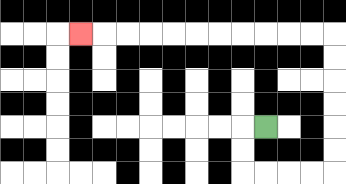{'start': '[11, 5]', 'end': '[3, 1]', 'path_directions': 'L,D,D,R,R,R,R,U,U,U,U,U,U,L,L,L,L,L,L,L,L,L,L,L', 'path_coordinates': '[[11, 5], [10, 5], [10, 6], [10, 7], [11, 7], [12, 7], [13, 7], [14, 7], [14, 6], [14, 5], [14, 4], [14, 3], [14, 2], [14, 1], [13, 1], [12, 1], [11, 1], [10, 1], [9, 1], [8, 1], [7, 1], [6, 1], [5, 1], [4, 1], [3, 1]]'}